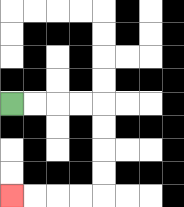{'start': '[0, 4]', 'end': '[0, 8]', 'path_directions': 'R,R,R,R,D,D,D,D,L,L,L,L', 'path_coordinates': '[[0, 4], [1, 4], [2, 4], [3, 4], [4, 4], [4, 5], [4, 6], [4, 7], [4, 8], [3, 8], [2, 8], [1, 8], [0, 8]]'}